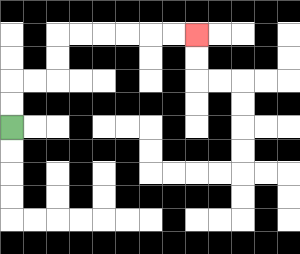{'start': '[0, 5]', 'end': '[8, 1]', 'path_directions': 'U,U,R,R,U,U,R,R,R,R,R,R', 'path_coordinates': '[[0, 5], [0, 4], [0, 3], [1, 3], [2, 3], [2, 2], [2, 1], [3, 1], [4, 1], [5, 1], [6, 1], [7, 1], [8, 1]]'}